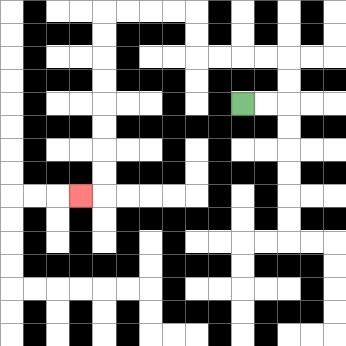{'start': '[10, 4]', 'end': '[3, 8]', 'path_directions': 'R,R,U,U,L,L,L,L,U,U,L,L,L,L,D,D,D,D,D,D,D,D,L', 'path_coordinates': '[[10, 4], [11, 4], [12, 4], [12, 3], [12, 2], [11, 2], [10, 2], [9, 2], [8, 2], [8, 1], [8, 0], [7, 0], [6, 0], [5, 0], [4, 0], [4, 1], [4, 2], [4, 3], [4, 4], [4, 5], [4, 6], [4, 7], [4, 8], [3, 8]]'}